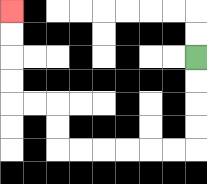{'start': '[8, 2]', 'end': '[0, 0]', 'path_directions': 'D,D,D,D,L,L,L,L,L,L,U,U,L,L,U,U,U,U', 'path_coordinates': '[[8, 2], [8, 3], [8, 4], [8, 5], [8, 6], [7, 6], [6, 6], [5, 6], [4, 6], [3, 6], [2, 6], [2, 5], [2, 4], [1, 4], [0, 4], [0, 3], [0, 2], [0, 1], [0, 0]]'}